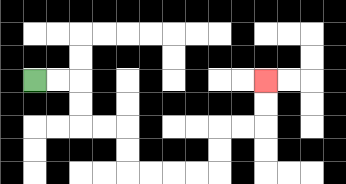{'start': '[1, 3]', 'end': '[11, 3]', 'path_directions': 'R,R,D,D,R,R,D,D,R,R,R,R,U,U,R,R,U,U', 'path_coordinates': '[[1, 3], [2, 3], [3, 3], [3, 4], [3, 5], [4, 5], [5, 5], [5, 6], [5, 7], [6, 7], [7, 7], [8, 7], [9, 7], [9, 6], [9, 5], [10, 5], [11, 5], [11, 4], [11, 3]]'}